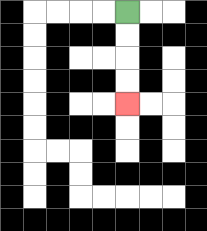{'start': '[5, 0]', 'end': '[5, 4]', 'path_directions': 'D,D,D,D', 'path_coordinates': '[[5, 0], [5, 1], [5, 2], [5, 3], [5, 4]]'}